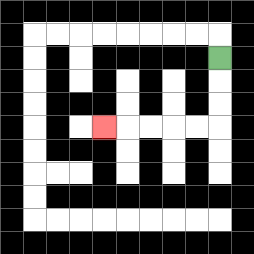{'start': '[9, 2]', 'end': '[4, 5]', 'path_directions': 'D,D,D,L,L,L,L,L', 'path_coordinates': '[[9, 2], [9, 3], [9, 4], [9, 5], [8, 5], [7, 5], [6, 5], [5, 5], [4, 5]]'}